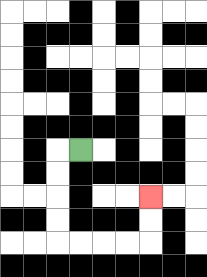{'start': '[3, 6]', 'end': '[6, 8]', 'path_directions': 'L,D,D,D,D,R,R,R,R,U,U', 'path_coordinates': '[[3, 6], [2, 6], [2, 7], [2, 8], [2, 9], [2, 10], [3, 10], [4, 10], [5, 10], [6, 10], [6, 9], [6, 8]]'}